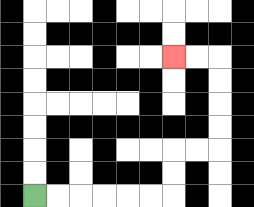{'start': '[1, 8]', 'end': '[7, 2]', 'path_directions': 'R,R,R,R,R,R,U,U,R,R,U,U,U,U,L,L', 'path_coordinates': '[[1, 8], [2, 8], [3, 8], [4, 8], [5, 8], [6, 8], [7, 8], [7, 7], [7, 6], [8, 6], [9, 6], [9, 5], [9, 4], [9, 3], [9, 2], [8, 2], [7, 2]]'}